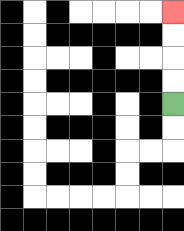{'start': '[7, 4]', 'end': '[7, 0]', 'path_directions': 'U,U,U,U', 'path_coordinates': '[[7, 4], [7, 3], [7, 2], [7, 1], [7, 0]]'}